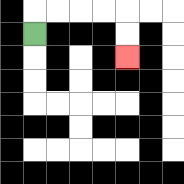{'start': '[1, 1]', 'end': '[5, 2]', 'path_directions': 'U,R,R,R,R,D,D', 'path_coordinates': '[[1, 1], [1, 0], [2, 0], [3, 0], [4, 0], [5, 0], [5, 1], [5, 2]]'}